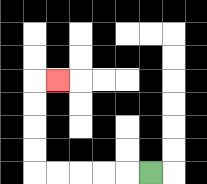{'start': '[6, 7]', 'end': '[2, 3]', 'path_directions': 'L,L,L,L,L,U,U,U,U,R', 'path_coordinates': '[[6, 7], [5, 7], [4, 7], [3, 7], [2, 7], [1, 7], [1, 6], [1, 5], [1, 4], [1, 3], [2, 3]]'}